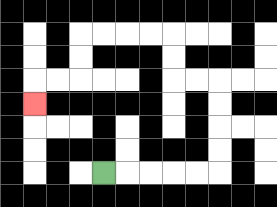{'start': '[4, 7]', 'end': '[1, 4]', 'path_directions': 'R,R,R,R,R,U,U,U,U,L,L,U,U,L,L,L,L,D,D,L,L,D', 'path_coordinates': '[[4, 7], [5, 7], [6, 7], [7, 7], [8, 7], [9, 7], [9, 6], [9, 5], [9, 4], [9, 3], [8, 3], [7, 3], [7, 2], [7, 1], [6, 1], [5, 1], [4, 1], [3, 1], [3, 2], [3, 3], [2, 3], [1, 3], [1, 4]]'}